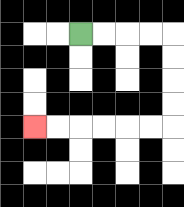{'start': '[3, 1]', 'end': '[1, 5]', 'path_directions': 'R,R,R,R,D,D,D,D,L,L,L,L,L,L', 'path_coordinates': '[[3, 1], [4, 1], [5, 1], [6, 1], [7, 1], [7, 2], [7, 3], [7, 4], [7, 5], [6, 5], [5, 5], [4, 5], [3, 5], [2, 5], [1, 5]]'}